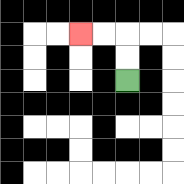{'start': '[5, 3]', 'end': '[3, 1]', 'path_directions': 'U,U,L,L', 'path_coordinates': '[[5, 3], [5, 2], [5, 1], [4, 1], [3, 1]]'}